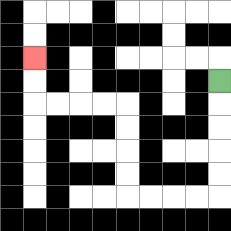{'start': '[9, 3]', 'end': '[1, 2]', 'path_directions': 'D,D,D,D,D,L,L,L,L,U,U,U,U,L,L,L,L,U,U', 'path_coordinates': '[[9, 3], [9, 4], [9, 5], [9, 6], [9, 7], [9, 8], [8, 8], [7, 8], [6, 8], [5, 8], [5, 7], [5, 6], [5, 5], [5, 4], [4, 4], [3, 4], [2, 4], [1, 4], [1, 3], [1, 2]]'}